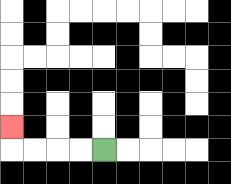{'start': '[4, 6]', 'end': '[0, 5]', 'path_directions': 'L,L,L,L,U', 'path_coordinates': '[[4, 6], [3, 6], [2, 6], [1, 6], [0, 6], [0, 5]]'}